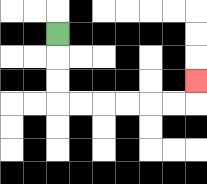{'start': '[2, 1]', 'end': '[8, 3]', 'path_directions': 'D,D,D,R,R,R,R,R,R,U', 'path_coordinates': '[[2, 1], [2, 2], [2, 3], [2, 4], [3, 4], [4, 4], [5, 4], [6, 4], [7, 4], [8, 4], [8, 3]]'}